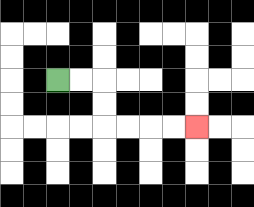{'start': '[2, 3]', 'end': '[8, 5]', 'path_directions': 'R,R,D,D,R,R,R,R', 'path_coordinates': '[[2, 3], [3, 3], [4, 3], [4, 4], [4, 5], [5, 5], [6, 5], [7, 5], [8, 5]]'}